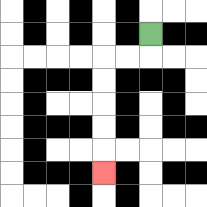{'start': '[6, 1]', 'end': '[4, 7]', 'path_directions': 'D,L,L,D,D,D,D,D', 'path_coordinates': '[[6, 1], [6, 2], [5, 2], [4, 2], [4, 3], [4, 4], [4, 5], [4, 6], [4, 7]]'}